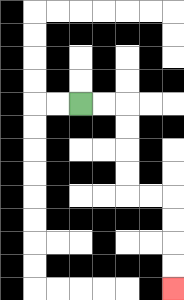{'start': '[3, 4]', 'end': '[7, 12]', 'path_directions': 'R,R,D,D,D,D,R,R,D,D,D,D', 'path_coordinates': '[[3, 4], [4, 4], [5, 4], [5, 5], [5, 6], [5, 7], [5, 8], [6, 8], [7, 8], [7, 9], [7, 10], [7, 11], [7, 12]]'}